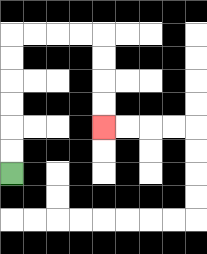{'start': '[0, 7]', 'end': '[4, 5]', 'path_directions': 'U,U,U,U,U,U,R,R,R,R,D,D,D,D', 'path_coordinates': '[[0, 7], [0, 6], [0, 5], [0, 4], [0, 3], [0, 2], [0, 1], [1, 1], [2, 1], [3, 1], [4, 1], [4, 2], [4, 3], [4, 4], [4, 5]]'}